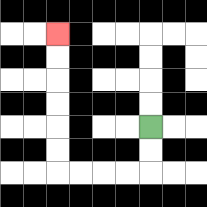{'start': '[6, 5]', 'end': '[2, 1]', 'path_directions': 'D,D,L,L,L,L,U,U,U,U,U,U', 'path_coordinates': '[[6, 5], [6, 6], [6, 7], [5, 7], [4, 7], [3, 7], [2, 7], [2, 6], [2, 5], [2, 4], [2, 3], [2, 2], [2, 1]]'}